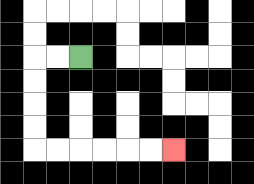{'start': '[3, 2]', 'end': '[7, 6]', 'path_directions': 'L,L,D,D,D,D,R,R,R,R,R,R', 'path_coordinates': '[[3, 2], [2, 2], [1, 2], [1, 3], [1, 4], [1, 5], [1, 6], [2, 6], [3, 6], [4, 6], [5, 6], [6, 6], [7, 6]]'}